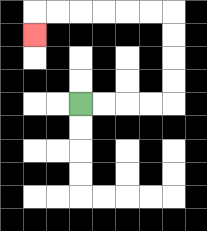{'start': '[3, 4]', 'end': '[1, 1]', 'path_directions': 'R,R,R,R,U,U,U,U,L,L,L,L,L,L,D', 'path_coordinates': '[[3, 4], [4, 4], [5, 4], [6, 4], [7, 4], [7, 3], [7, 2], [7, 1], [7, 0], [6, 0], [5, 0], [4, 0], [3, 0], [2, 0], [1, 0], [1, 1]]'}